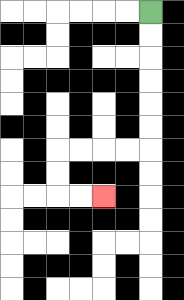{'start': '[6, 0]', 'end': '[4, 8]', 'path_directions': 'D,D,D,D,D,D,L,L,L,L,D,D,R,R', 'path_coordinates': '[[6, 0], [6, 1], [6, 2], [6, 3], [6, 4], [6, 5], [6, 6], [5, 6], [4, 6], [3, 6], [2, 6], [2, 7], [2, 8], [3, 8], [4, 8]]'}